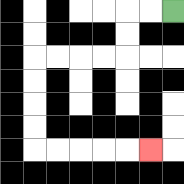{'start': '[7, 0]', 'end': '[6, 6]', 'path_directions': 'L,L,D,D,L,L,L,L,D,D,D,D,R,R,R,R,R', 'path_coordinates': '[[7, 0], [6, 0], [5, 0], [5, 1], [5, 2], [4, 2], [3, 2], [2, 2], [1, 2], [1, 3], [1, 4], [1, 5], [1, 6], [2, 6], [3, 6], [4, 6], [5, 6], [6, 6]]'}